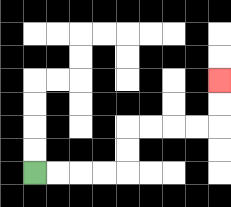{'start': '[1, 7]', 'end': '[9, 3]', 'path_directions': 'R,R,R,R,U,U,R,R,R,R,U,U', 'path_coordinates': '[[1, 7], [2, 7], [3, 7], [4, 7], [5, 7], [5, 6], [5, 5], [6, 5], [7, 5], [8, 5], [9, 5], [9, 4], [9, 3]]'}